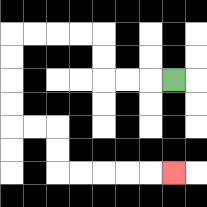{'start': '[7, 3]', 'end': '[7, 7]', 'path_directions': 'L,L,L,U,U,L,L,L,L,D,D,D,D,R,R,D,D,R,R,R,R,R', 'path_coordinates': '[[7, 3], [6, 3], [5, 3], [4, 3], [4, 2], [4, 1], [3, 1], [2, 1], [1, 1], [0, 1], [0, 2], [0, 3], [0, 4], [0, 5], [1, 5], [2, 5], [2, 6], [2, 7], [3, 7], [4, 7], [5, 7], [6, 7], [7, 7]]'}